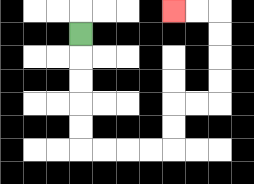{'start': '[3, 1]', 'end': '[7, 0]', 'path_directions': 'D,D,D,D,D,R,R,R,R,U,U,R,R,U,U,U,U,L,L', 'path_coordinates': '[[3, 1], [3, 2], [3, 3], [3, 4], [3, 5], [3, 6], [4, 6], [5, 6], [6, 6], [7, 6], [7, 5], [7, 4], [8, 4], [9, 4], [9, 3], [9, 2], [9, 1], [9, 0], [8, 0], [7, 0]]'}